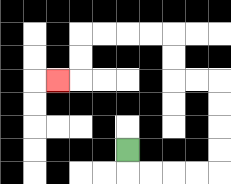{'start': '[5, 6]', 'end': '[2, 3]', 'path_directions': 'D,R,R,R,R,U,U,U,U,L,L,U,U,L,L,L,L,D,D,L', 'path_coordinates': '[[5, 6], [5, 7], [6, 7], [7, 7], [8, 7], [9, 7], [9, 6], [9, 5], [9, 4], [9, 3], [8, 3], [7, 3], [7, 2], [7, 1], [6, 1], [5, 1], [4, 1], [3, 1], [3, 2], [3, 3], [2, 3]]'}